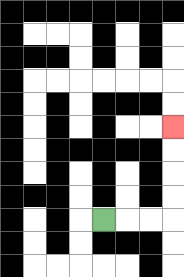{'start': '[4, 9]', 'end': '[7, 5]', 'path_directions': 'R,R,R,U,U,U,U', 'path_coordinates': '[[4, 9], [5, 9], [6, 9], [7, 9], [7, 8], [7, 7], [7, 6], [7, 5]]'}